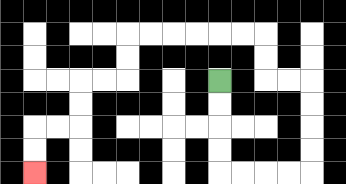{'start': '[9, 3]', 'end': '[1, 7]', 'path_directions': 'D,D,D,D,R,R,R,R,U,U,U,U,L,L,U,U,L,L,L,L,L,L,D,D,L,L,D,D,L,L,D,D', 'path_coordinates': '[[9, 3], [9, 4], [9, 5], [9, 6], [9, 7], [10, 7], [11, 7], [12, 7], [13, 7], [13, 6], [13, 5], [13, 4], [13, 3], [12, 3], [11, 3], [11, 2], [11, 1], [10, 1], [9, 1], [8, 1], [7, 1], [6, 1], [5, 1], [5, 2], [5, 3], [4, 3], [3, 3], [3, 4], [3, 5], [2, 5], [1, 5], [1, 6], [1, 7]]'}